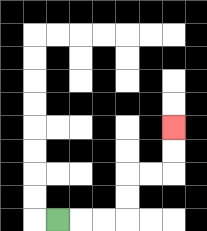{'start': '[2, 9]', 'end': '[7, 5]', 'path_directions': 'R,R,R,U,U,R,R,U,U', 'path_coordinates': '[[2, 9], [3, 9], [4, 9], [5, 9], [5, 8], [5, 7], [6, 7], [7, 7], [7, 6], [7, 5]]'}